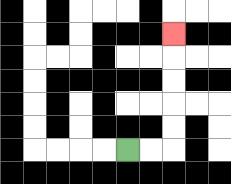{'start': '[5, 6]', 'end': '[7, 1]', 'path_directions': 'R,R,U,U,U,U,U', 'path_coordinates': '[[5, 6], [6, 6], [7, 6], [7, 5], [7, 4], [7, 3], [7, 2], [7, 1]]'}